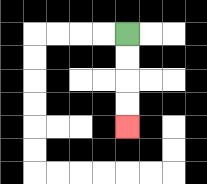{'start': '[5, 1]', 'end': '[5, 5]', 'path_directions': 'D,D,D,D', 'path_coordinates': '[[5, 1], [5, 2], [5, 3], [5, 4], [5, 5]]'}